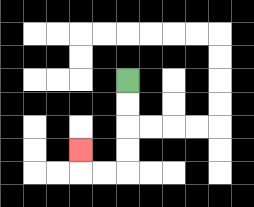{'start': '[5, 3]', 'end': '[3, 6]', 'path_directions': 'D,D,D,D,L,L,U', 'path_coordinates': '[[5, 3], [5, 4], [5, 5], [5, 6], [5, 7], [4, 7], [3, 7], [3, 6]]'}